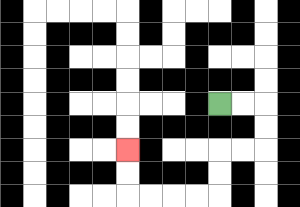{'start': '[9, 4]', 'end': '[5, 6]', 'path_directions': 'R,R,D,D,L,L,D,D,L,L,L,L,U,U', 'path_coordinates': '[[9, 4], [10, 4], [11, 4], [11, 5], [11, 6], [10, 6], [9, 6], [9, 7], [9, 8], [8, 8], [7, 8], [6, 8], [5, 8], [5, 7], [5, 6]]'}